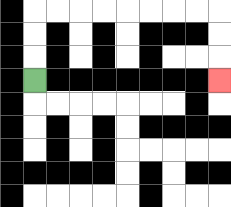{'start': '[1, 3]', 'end': '[9, 3]', 'path_directions': 'U,U,U,R,R,R,R,R,R,R,R,D,D,D', 'path_coordinates': '[[1, 3], [1, 2], [1, 1], [1, 0], [2, 0], [3, 0], [4, 0], [5, 0], [6, 0], [7, 0], [8, 0], [9, 0], [9, 1], [9, 2], [9, 3]]'}